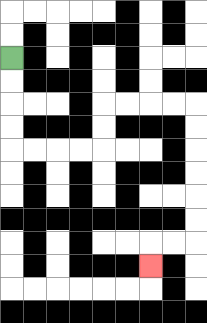{'start': '[0, 2]', 'end': '[6, 11]', 'path_directions': 'D,D,D,D,R,R,R,R,U,U,R,R,R,R,D,D,D,D,D,D,L,L,D', 'path_coordinates': '[[0, 2], [0, 3], [0, 4], [0, 5], [0, 6], [1, 6], [2, 6], [3, 6], [4, 6], [4, 5], [4, 4], [5, 4], [6, 4], [7, 4], [8, 4], [8, 5], [8, 6], [8, 7], [8, 8], [8, 9], [8, 10], [7, 10], [6, 10], [6, 11]]'}